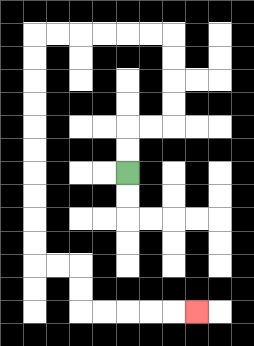{'start': '[5, 7]', 'end': '[8, 13]', 'path_directions': 'U,U,R,R,U,U,U,U,L,L,L,L,L,L,D,D,D,D,D,D,D,D,D,D,R,R,D,D,R,R,R,R,R', 'path_coordinates': '[[5, 7], [5, 6], [5, 5], [6, 5], [7, 5], [7, 4], [7, 3], [7, 2], [7, 1], [6, 1], [5, 1], [4, 1], [3, 1], [2, 1], [1, 1], [1, 2], [1, 3], [1, 4], [1, 5], [1, 6], [1, 7], [1, 8], [1, 9], [1, 10], [1, 11], [2, 11], [3, 11], [3, 12], [3, 13], [4, 13], [5, 13], [6, 13], [7, 13], [8, 13]]'}